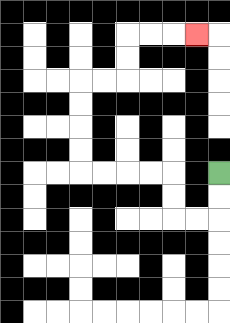{'start': '[9, 7]', 'end': '[8, 1]', 'path_directions': 'D,D,L,L,U,U,L,L,L,L,U,U,U,U,R,R,U,U,R,R,R', 'path_coordinates': '[[9, 7], [9, 8], [9, 9], [8, 9], [7, 9], [7, 8], [7, 7], [6, 7], [5, 7], [4, 7], [3, 7], [3, 6], [3, 5], [3, 4], [3, 3], [4, 3], [5, 3], [5, 2], [5, 1], [6, 1], [7, 1], [8, 1]]'}